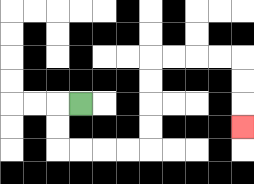{'start': '[3, 4]', 'end': '[10, 5]', 'path_directions': 'L,D,D,R,R,R,R,U,U,U,U,R,R,R,R,D,D,D', 'path_coordinates': '[[3, 4], [2, 4], [2, 5], [2, 6], [3, 6], [4, 6], [5, 6], [6, 6], [6, 5], [6, 4], [6, 3], [6, 2], [7, 2], [8, 2], [9, 2], [10, 2], [10, 3], [10, 4], [10, 5]]'}